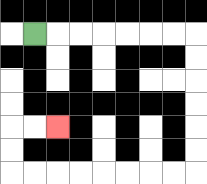{'start': '[1, 1]', 'end': '[2, 5]', 'path_directions': 'R,R,R,R,R,R,R,D,D,D,D,D,D,L,L,L,L,L,L,L,L,U,U,R,R', 'path_coordinates': '[[1, 1], [2, 1], [3, 1], [4, 1], [5, 1], [6, 1], [7, 1], [8, 1], [8, 2], [8, 3], [8, 4], [8, 5], [8, 6], [8, 7], [7, 7], [6, 7], [5, 7], [4, 7], [3, 7], [2, 7], [1, 7], [0, 7], [0, 6], [0, 5], [1, 5], [2, 5]]'}